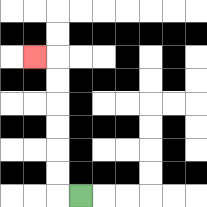{'start': '[3, 8]', 'end': '[1, 2]', 'path_directions': 'L,U,U,U,U,U,U,L', 'path_coordinates': '[[3, 8], [2, 8], [2, 7], [2, 6], [2, 5], [2, 4], [2, 3], [2, 2], [1, 2]]'}